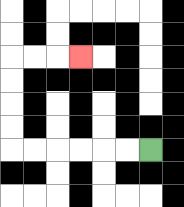{'start': '[6, 6]', 'end': '[3, 2]', 'path_directions': 'L,L,L,L,L,L,U,U,U,U,R,R,R', 'path_coordinates': '[[6, 6], [5, 6], [4, 6], [3, 6], [2, 6], [1, 6], [0, 6], [0, 5], [0, 4], [0, 3], [0, 2], [1, 2], [2, 2], [3, 2]]'}